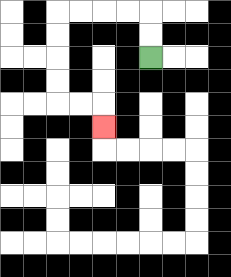{'start': '[6, 2]', 'end': '[4, 5]', 'path_directions': 'U,U,L,L,L,L,D,D,D,D,R,R,D', 'path_coordinates': '[[6, 2], [6, 1], [6, 0], [5, 0], [4, 0], [3, 0], [2, 0], [2, 1], [2, 2], [2, 3], [2, 4], [3, 4], [4, 4], [4, 5]]'}